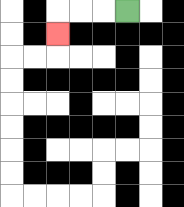{'start': '[5, 0]', 'end': '[2, 1]', 'path_directions': 'L,L,L,D', 'path_coordinates': '[[5, 0], [4, 0], [3, 0], [2, 0], [2, 1]]'}